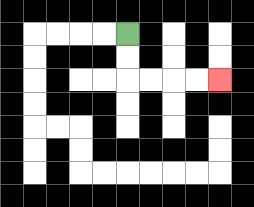{'start': '[5, 1]', 'end': '[9, 3]', 'path_directions': 'D,D,R,R,R,R', 'path_coordinates': '[[5, 1], [5, 2], [5, 3], [6, 3], [7, 3], [8, 3], [9, 3]]'}